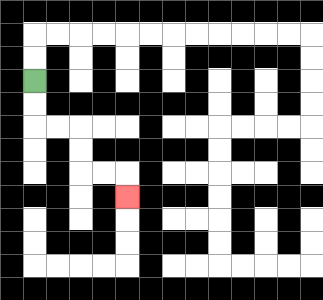{'start': '[1, 3]', 'end': '[5, 8]', 'path_directions': 'D,D,R,R,D,D,R,R,D', 'path_coordinates': '[[1, 3], [1, 4], [1, 5], [2, 5], [3, 5], [3, 6], [3, 7], [4, 7], [5, 7], [5, 8]]'}